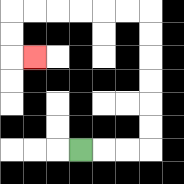{'start': '[3, 6]', 'end': '[1, 2]', 'path_directions': 'R,R,R,U,U,U,U,U,U,L,L,L,L,L,L,D,D,R', 'path_coordinates': '[[3, 6], [4, 6], [5, 6], [6, 6], [6, 5], [6, 4], [6, 3], [6, 2], [6, 1], [6, 0], [5, 0], [4, 0], [3, 0], [2, 0], [1, 0], [0, 0], [0, 1], [0, 2], [1, 2]]'}